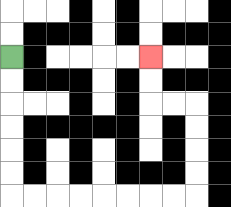{'start': '[0, 2]', 'end': '[6, 2]', 'path_directions': 'D,D,D,D,D,D,R,R,R,R,R,R,R,R,U,U,U,U,L,L,U,U', 'path_coordinates': '[[0, 2], [0, 3], [0, 4], [0, 5], [0, 6], [0, 7], [0, 8], [1, 8], [2, 8], [3, 8], [4, 8], [5, 8], [6, 8], [7, 8], [8, 8], [8, 7], [8, 6], [8, 5], [8, 4], [7, 4], [6, 4], [6, 3], [6, 2]]'}